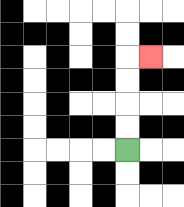{'start': '[5, 6]', 'end': '[6, 2]', 'path_directions': 'U,U,U,U,R', 'path_coordinates': '[[5, 6], [5, 5], [5, 4], [5, 3], [5, 2], [6, 2]]'}